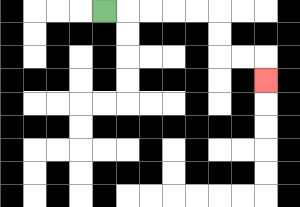{'start': '[4, 0]', 'end': '[11, 3]', 'path_directions': 'R,R,R,R,R,D,D,R,R,D', 'path_coordinates': '[[4, 0], [5, 0], [6, 0], [7, 0], [8, 0], [9, 0], [9, 1], [9, 2], [10, 2], [11, 2], [11, 3]]'}